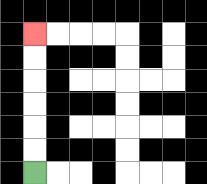{'start': '[1, 7]', 'end': '[1, 1]', 'path_directions': 'U,U,U,U,U,U', 'path_coordinates': '[[1, 7], [1, 6], [1, 5], [1, 4], [1, 3], [1, 2], [1, 1]]'}